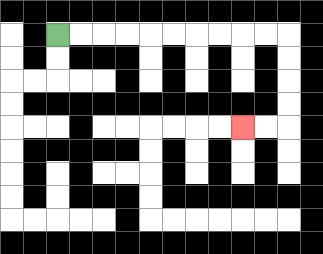{'start': '[2, 1]', 'end': '[10, 5]', 'path_directions': 'R,R,R,R,R,R,R,R,R,R,D,D,D,D,L,L', 'path_coordinates': '[[2, 1], [3, 1], [4, 1], [5, 1], [6, 1], [7, 1], [8, 1], [9, 1], [10, 1], [11, 1], [12, 1], [12, 2], [12, 3], [12, 4], [12, 5], [11, 5], [10, 5]]'}